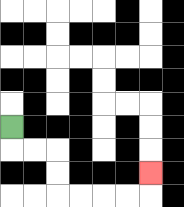{'start': '[0, 5]', 'end': '[6, 7]', 'path_directions': 'D,R,R,D,D,R,R,R,R,U', 'path_coordinates': '[[0, 5], [0, 6], [1, 6], [2, 6], [2, 7], [2, 8], [3, 8], [4, 8], [5, 8], [6, 8], [6, 7]]'}